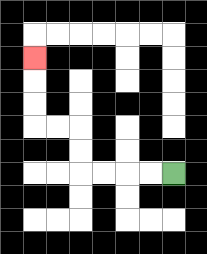{'start': '[7, 7]', 'end': '[1, 2]', 'path_directions': 'L,L,L,L,U,U,L,L,U,U,U', 'path_coordinates': '[[7, 7], [6, 7], [5, 7], [4, 7], [3, 7], [3, 6], [3, 5], [2, 5], [1, 5], [1, 4], [1, 3], [1, 2]]'}